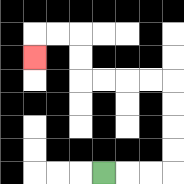{'start': '[4, 7]', 'end': '[1, 2]', 'path_directions': 'R,R,R,U,U,U,U,L,L,L,L,U,U,L,L,D', 'path_coordinates': '[[4, 7], [5, 7], [6, 7], [7, 7], [7, 6], [7, 5], [7, 4], [7, 3], [6, 3], [5, 3], [4, 3], [3, 3], [3, 2], [3, 1], [2, 1], [1, 1], [1, 2]]'}